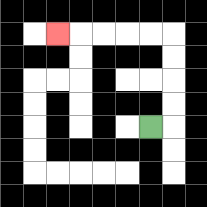{'start': '[6, 5]', 'end': '[2, 1]', 'path_directions': 'R,U,U,U,U,L,L,L,L,L', 'path_coordinates': '[[6, 5], [7, 5], [7, 4], [7, 3], [7, 2], [7, 1], [6, 1], [5, 1], [4, 1], [3, 1], [2, 1]]'}